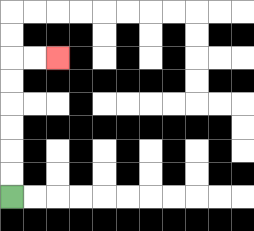{'start': '[0, 8]', 'end': '[2, 2]', 'path_directions': 'U,U,U,U,U,U,R,R', 'path_coordinates': '[[0, 8], [0, 7], [0, 6], [0, 5], [0, 4], [0, 3], [0, 2], [1, 2], [2, 2]]'}